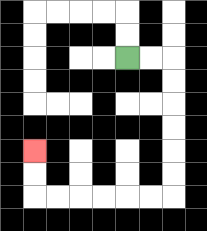{'start': '[5, 2]', 'end': '[1, 6]', 'path_directions': 'R,R,D,D,D,D,D,D,L,L,L,L,L,L,U,U', 'path_coordinates': '[[5, 2], [6, 2], [7, 2], [7, 3], [7, 4], [7, 5], [7, 6], [7, 7], [7, 8], [6, 8], [5, 8], [4, 8], [3, 8], [2, 8], [1, 8], [1, 7], [1, 6]]'}